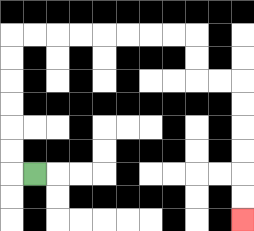{'start': '[1, 7]', 'end': '[10, 9]', 'path_directions': 'L,U,U,U,U,U,U,R,R,R,R,R,R,R,R,D,D,R,R,D,D,D,D,D,D', 'path_coordinates': '[[1, 7], [0, 7], [0, 6], [0, 5], [0, 4], [0, 3], [0, 2], [0, 1], [1, 1], [2, 1], [3, 1], [4, 1], [5, 1], [6, 1], [7, 1], [8, 1], [8, 2], [8, 3], [9, 3], [10, 3], [10, 4], [10, 5], [10, 6], [10, 7], [10, 8], [10, 9]]'}